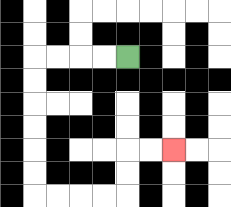{'start': '[5, 2]', 'end': '[7, 6]', 'path_directions': 'L,L,L,L,D,D,D,D,D,D,R,R,R,R,U,U,R,R', 'path_coordinates': '[[5, 2], [4, 2], [3, 2], [2, 2], [1, 2], [1, 3], [1, 4], [1, 5], [1, 6], [1, 7], [1, 8], [2, 8], [3, 8], [4, 8], [5, 8], [5, 7], [5, 6], [6, 6], [7, 6]]'}